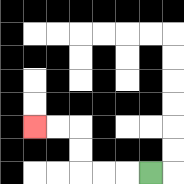{'start': '[6, 7]', 'end': '[1, 5]', 'path_directions': 'L,L,L,U,U,L,L', 'path_coordinates': '[[6, 7], [5, 7], [4, 7], [3, 7], [3, 6], [3, 5], [2, 5], [1, 5]]'}